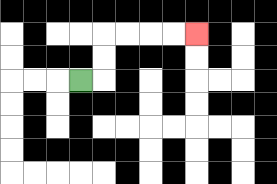{'start': '[3, 3]', 'end': '[8, 1]', 'path_directions': 'R,U,U,R,R,R,R', 'path_coordinates': '[[3, 3], [4, 3], [4, 2], [4, 1], [5, 1], [6, 1], [7, 1], [8, 1]]'}